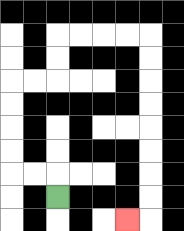{'start': '[2, 8]', 'end': '[5, 9]', 'path_directions': 'U,L,L,U,U,U,U,R,R,U,U,R,R,R,R,D,D,D,D,D,D,D,D,L', 'path_coordinates': '[[2, 8], [2, 7], [1, 7], [0, 7], [0, 6], [0, 5], [0, 4], [0, 3], [1, 3], [2, 3], [2, 2], [2, 1], [3, 1], [4, 1], [5, 1], [6, 1], [6, 2], [6, 3], [6, 4], [6, 5], [6, 6], [6, 7], [6, 8], [6, 9], [5, 9]]'}